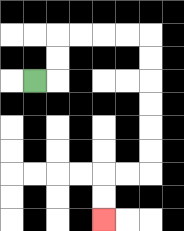{'start': '[1, 3]', 'end': '[4, 9]', 'path_directions': 'R,U,U,R,R,R,R,D,D,D,D,D,D,L,L,D,D', 'path_coordinates': '[[1, 3], [2, 3], [2, 2], [2, 1], [3, 1], [4, 1], [5, 1], [6, 1], [6, 2], [6, 3], [6, 4], [6, 5], [6, 6], [6, 7], [5, 7], [4, 7], [4, 8], [4, 9]]'}